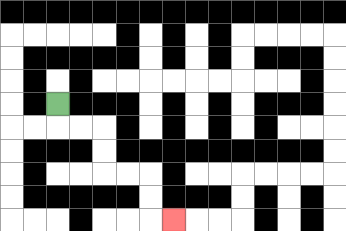{'start': '[2, 4]', 'end': '[7, 9]', 'path_directions': 'D,R,R,D,D,R,R,D,D,R', 'path_coordinates': '[[2, 4], [2, 5], [3, 5], [4, 5], [4, 6], [4, 7], [5, 7], [6, 7], [6, 8], [6, 9], [7, 9]]'}